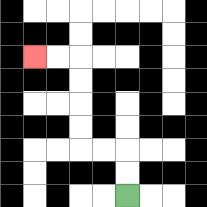{'start': '[5, 8]', 'end': '[1, 2]', 'path_directions': 'U,U,L,L,U,U,U,U,L,L', 'path_coordinates': '[[5, 8], [5, 7], [5, 6], [4, 6], [3, 6], [3, 5], [3, 4], [3, 3], [3, 2], [2, 2], [1, 2]]'}